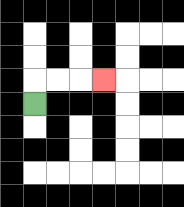{'start': '[1, 4]', 'end': '[4, 3]', 'path_directions': 'U,R,R,R', 'path_coordinates': '[[1, 4], [1, 3], [2, 3], [3, 3], [4, 3]]'}